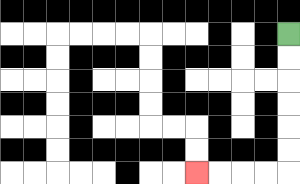{'start': '[12, 1]', 'end': '[8, 7]', 'path_directions': 'D,D,D,D,D,D,L,L,L,L', 'path_coordinates': '[[12, 1], [12, 2], [12, 3], [12, 4], [12, 5], [12, 6], [12, 7], [11, 7], [10, 7], [9, 7], [8, 7]]'}